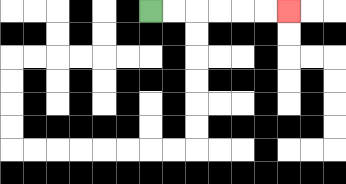{'start': '[6, 0]', 'end': '[12, 0]', 'path_directions': 'R,R,R,R,R,R', 'path_coordinates': '[[6, 0], [7, 0], [8, 0], [9, 0], [10, 0], [11, 0], [12, 0]]'}